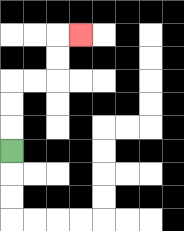{'start': '[0, 6]', 'end': '[3, 1]', 'path_directions': 'U,U,U,R,R,U,U,R', 'path_coordinates': '[[0, 6], [0, 5], [0, 4], [0, 3], [1, 3], [2, 3], [2, 2], [2, 1], [3, 1]]'}